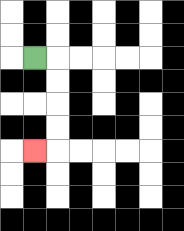{'start': '[1, 2]', 'end': '[1, 6]', 'path_directions': 'R,D,D,D,D,L', 'path_coordinates': '[[1, 2], [2, 2], [2, 3], [2, 4], [2, 5], [2, 6], [1, 6]]'}